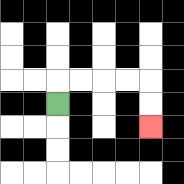{'start': '[2, 4]', 'end': '[6, 5]', 'path_directions': 'U,R,R,R,R,D,D', 'path_coordinates': '[[2, 4], [2, 3], [3, 3], [4, 3], [5, 3], [6, 3], [6, 4], [6, 5]]'}